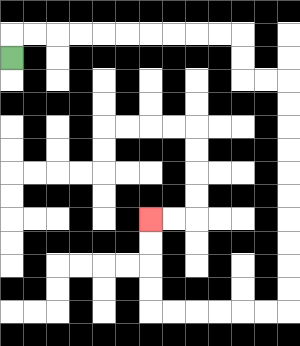{'start': '[0, 2]', 'end': '[6, 9]', 'path_directions': 'U,R,R,R,R,R,R,R,R,R,R,D,D,R,R,D,D,D,D,D,D,D,D,D,D,L,L,L,L,L,L,U,U,U,U', 'path_coordinates': '[[0, 2], [0, 1], [1, 1], [2, 1], [3, 1], [4, 1], [5, 1], [6, 1], [7, 1], [8, 1], [9, 1], [10, 1], [10, 2], [10, 3], [11, 3], [12, 3], [12, 4], [12, 5], [12, 6], [12, 7], [12, 8], [12, 9], [12, 10], [12, 11], [12, 12], [12, 13], [11, 13], [10, 13], [9, 13], [8, 13], [7, 13], [6, 13], [6, 12], [6, 11], [6, 10], [6, 9]]'}